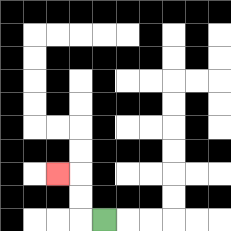{'start': '[4, 9]', 'end': '[2, 7]', 'path_directions': 'L,U,U,L', 'path_coordinates': '[[4, 9], [3, 9], [3, 8], [3, 7], [2, 7]]'}